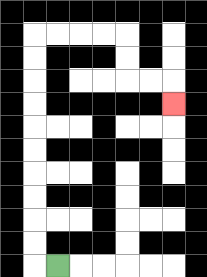{'start': '[2, 11]', 'end': '[7, 4]', 'path_directions': 'L,U,U,U,U,U,U,U,U,U,U,R,R,R,R,D,D,R,R,D', 'path_coordinates': '[[2, 11], [1, 11], [1, 10], [1, 9], [1, 8], [1, 7], [1, 6], [1, 5], [1, 4], [1, 3], [1, 2], [1, 1], [2, 1], [3, 1], [4, 1], [5, 1], [5, 2], [5, 3], [6, 3], [7, 3], [7, 4]]'}